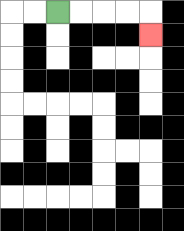{'start': '[2, 0]', 'end': '[6, 1]', 'path_directions': 'R,R,R,R,D', 'path_coordinates': '[[2, 0], [3, 0], [4, 0], [5, 0], [6, 0], [6, 1]]'}